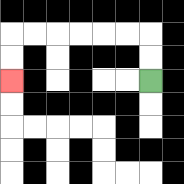{'start': '[6, 3]', 'end': '[0, 3]', 'path_directions': 'U,U,L,L,L,L,L,L,D,D', 'path_coordinates': '[[6, 3], [6, 2], [6, 1], [5, 1], [4, 1], [3, 1], [2, 1], [1, 1], [0, 1], [0, 2], [0, 3]]'}